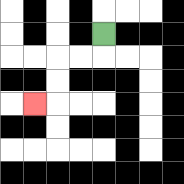{'start': '[4, 1]', 'end': '[1, 4]', 'path_directions': 'D,L,L,D,D,L', 'path_coordinates': '[[4, 1], [4, 2], [3, 2], [2, 2], [2, 3], [2, 4], [1, 4]]'}